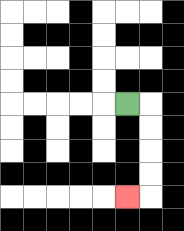{'start': '[5, 4]', 'end': '[5, 8]', 'path_directions': 'R,D,D,D,D,L', 'path_coordinates': '[[5, 4], [6, 4], [6, 5], [6, 6], [6, 7], [6, 8], [5, 8]]'}